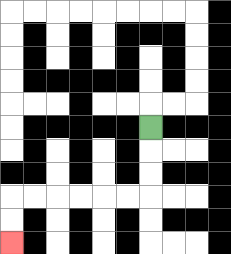{'start': '[6, 5]', 'end': '[0, 10]', 'path_directions': 'D,D,D,L,L,L,L,L,L,D,D', 'path_coordinates': '[[6, 5], [6, 6], [6, 7], [6, 8], [5, 8], [4, 8], [3, 8], [2, 8], [1, 8], [0, 8], [0, 9], [0, 10]]'}